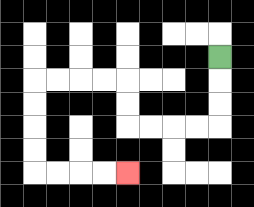{'start': '[9, 2]', 'end': '[5, 7]', 'path_directions': 'D,D,D,L,L,L,L,U,U,L,L,L,L,D,D,D,D,R,R,R,R', 'path_coordinates': '[[9, 2], [9, 3], [9, 4], [9, 5], [8, 5], [7, 5], [6, 5], [5, 5], [5, 4], [5, 3], [4, 3], [3, 3], [2, 3], [1, 3], [1, 4], [1, 5], [1, 6], [1, 7], [2, 7], [3, 7], [4, 7], [5, 7]]'}